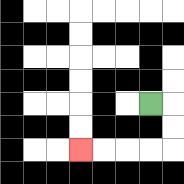{'start': '[6, 4]', 'end': '[3, 6]', 'path_directions': 'R,D,D,L,L,L,L', 'path_coordinates': '[[6, 4], [7, 4], [7, 5], [7, 6], [6, 6], [5, 6], [4, 6], [3, 6]]'}